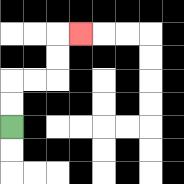{'start': '[0, 5]', 'end': '[3, 1]', 'path_directions': 'U,U,R,R,U,U,R', 'path_coordinates': '[[0, 5], [0, 4], [0, 3], [1, 3], [2, 3], [2, 2], [2, 1], [3, 1]]'}